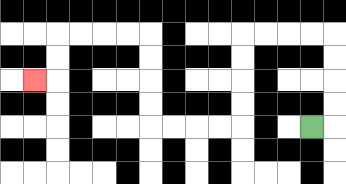{'start': '[13, 5]', 'end': '[1, 3]', 'path_directions': 'R,U,U,U,U,L,L,L,L,D,D,D,D,L,L,L,L,U,U,U,U,L,L,L,L,D,D,L', 'path_coordinates': '[[13, 5], [14, 5], [14, 4], [14, 3], [14, 2], [14, 1], [13, 1], [12, 1], [11, 1], [10, 1], [10, 2], [10, 3], [10, 4], [10, 5], [9, 5], [8, 5], [7, 5], [6, 5], [6, 4], [6, 3], [6, 2], [6, 1], [5, 1], [4, 1], [3, 1], [2, 1], [2, 2], [2, 3], [1, 3]]'}